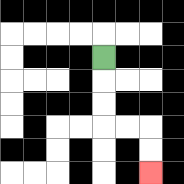{'start': '[4, 2]', 'end': '[6, 7]', 'path_directions': 'D,D,D,R,R,D,D', 'path_coordinates': '[[4, 2], [4, 3], [4, 4], [4, 5], [5, 5], [6, 5], [6, 6], [6, 7]]'}